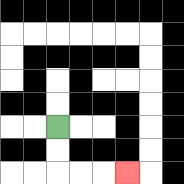{'start': '[2, 5]', 'end': '[5, 7]', 'path_directions': 'D,D,R,R,R', 'path_coordinates': '[[2, 5], [2, 6], [2, 7], [3, 7], [4, 7], [5, 7]]'}